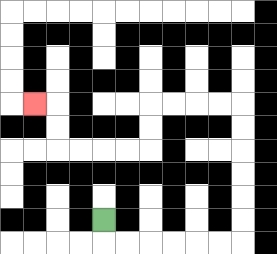{'start': '[4, 9]', 'end': '[1, 4]', 'path_directions': 'D,R,R,R,R,R,R,U,U,U,U,U,U,L,L,L,L,D,D,L,L,L,L,U,U,L', 'path_coordinates': '[[4, 9], [4, 10], [5, 10], [6, 10], [7, 10], [8, 10], [9, 10], [10, 10], [10, 9], [10, 8], [10, 7], [10, 6], [10, 5], [10, 4], [9, 4], [8, 4], [7, 4], [6, 4], [6, 5], [6, 6], [5, 6], [4, 6], [3, 6], [2, 6], [2, 5], [2, 4], [1, 4]]'}